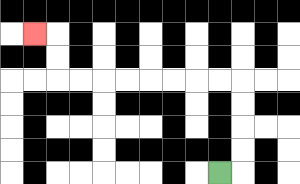{'start': '[9, 7]', 'end': '[1, 1]', 'path_directions': 'R,U,U,U,U,L,L,L,L,L,L,L,L,U,U,L', 'path_coordinates': '[[9, 7], [10, 7], [10, 6], [10, 5], [10, 4], [10, 3], [9, 3], [8, 3], [7, 3], [6, 3], [5, 3], [4, 3], [3, 3], [2, 3], [2, 2], [2, 1], [1, 1]]'}